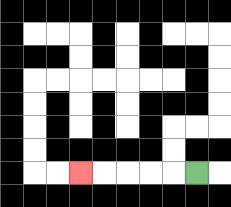{'start': '[8, 7]', 'end': '[3, 7]', 'path_directions': 'L,L,L,L,L', 'path_coordinates': '[[8, 7], [7, 7], [6, 7], [5, 7], [4, 7], [3, 7]]'}